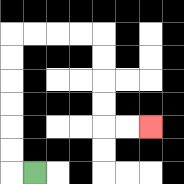{'start': '[1, 7]', 'end': '[6, 5]', 'path_directions': 'L,U,U,U,U,U,U,R,R,R,R,D,D,D,D,R,R', 'path_coordinates': '[[1, 7], [0, 7], [0, 6], [0, 5], [0, 4], [0, 3], [0, 2], [0, 1], [1, 1], [2, 1], [3, 1], [4, 1], [4, 2], [4, 3], [4, 4], [4, 5], [5, 5], [6, 5]]'}